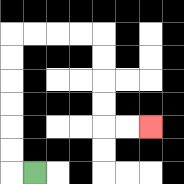{'start': '[1, 7]', 'end': '[6, 5]', 'path_directions': 'L,U,U,U,U,U,U,R,R,R,R,D,D,D,D,R,R', 'path_coordinates': '[[1, 7], [0, 7], [0, 6], [0, 5], [0, 4], [0, 3], [0, 2], [0, 1], [1, 1], [2, 1], [3, 1], [4, 1], [4, 2], [4, 3], [4, 4], [4, 5], [5, 5], [6, 5]]'}